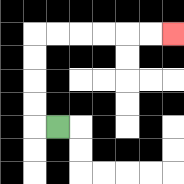{'start': '[2, 5]', 'end': '[7, 1]', 'path_directions': 'L,U,U,U,U,R,R,R,R,R,R', 'path_coordinates': '[[2, 5], [1, 5], [1, 4], [1, 3], [1, 2], [1, 1], [2, 1], [3, 1], [4, 1], [5, 1], [6, 1], [7, 1]]'}